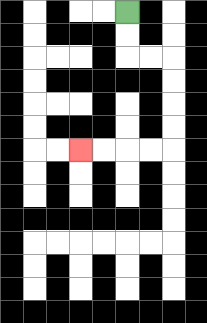{'start': '[5, 0]', 'end': '[3, 6]', 'path_directions': 'D,D,R,R,D,D,D,D,L,L,L,L', 'path_coordinates': '[[5, 0], [5, 1], [5, 2], [6, 2], [7, 2], [7, 3], [7, 4], [7, 5], [7, 6], [6, 6], [5, 6], [4, 6], [3, 6]]'}